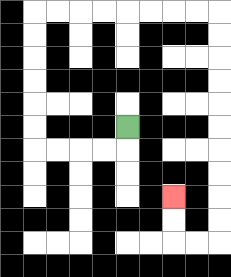{'start': '[5, 5]', 'end': '[7, 8]', 'path_directions': 'D,L,L,L,L,U,U,U,U,U,U,R,R,R,R,R,R,R,R,D,D,D,D,D,D,D,D,D,D,L,L,U,U', 'path_coordinates': '[[5, 5], [5, 6], [4, 6], [3, 6], [2, 6], [1, 6], [1, 5], [1, 4], [1, 3], [1, 2], [1, 1], [1, 0], [2, 0], [3, 0], [4, 0], [5, 0], [6, 0], [7, 0], [8, 0], [9, 0], [9, 1], [9, 2], [9, 3], [9, 4], [9, 5], [9, 6], [9, 7], [9, 8], [9, 9], [9, 10], [8, 10], [7, 10], [7, 9], [7, 8]]'}